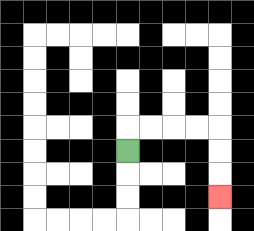{'start': '[5, 6]', 'end': '[9, 8]', 'path_directions': 'U,R,R,R,R,D,D,D', 'path_coordinates': '[[5, 6], [5, 5], [6, 5], [7, 5], [8, 5], [9, 5], [9, 6], [9, 7], [9, 8]]'}